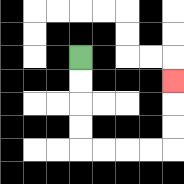{'start': '[3, 2]', 'end': '[7, 3]', 'path_directions': 'D,D,D,D,R,R,R,R,U,U,U', 'path_coordinates': '[[3, 2], [3, 3], [3, 4], [3, 5], [3, 6], [4, 6], [5, 6], [6, 6], [7, 6], [7, 5], [7, 4], [7, 3]]'}